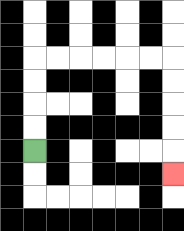{'start': '[1, 6]', 'end': '[7, 7]', 'path_directions': 'U,U,U,U,R,R,R,R,R,R,D,D,D,D,D', 'path_coordinates': '[[1, 6], [1, 5], [1, 4], [1, 3], [1, 2], [2, 2], [3, 2], [4, 2], [5, 2], [6, 2], [7, 2], [7, 3], [7, 4], [7, 5], [7, 6], [7, 7]]'}